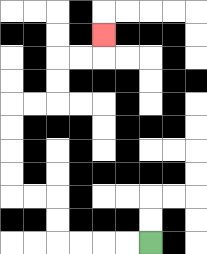{'start': '[6, 10]', 'end': '[4, 1]', 'path_directions': 'L,L,L,L,U,U,L,L,U,U,U,U,R,R,U,U,R,R,U', 'path_coordinates': '[[6, 10], [5, 10], [4, 10], [3, 10], [2, 10], [2, 9], [2, 8], [1, 8], [0, 8], [0, 7], [0, 6], [0, 5], [0, 4], [1, 4], [2, 4], [2, 3], [2, 2], [3, 2], [4, 2], [4, 1]]'}